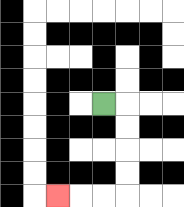{'start': '[4, 4]', 'end': '[2, 8]', 'path_directions': 'R,D,D,D,D,L,L,L', 'path_coordinates': '[[4, 4], [5, 4], [5, 5], [5, 6], [5, 7], [5, 8], [4, 8], [3, 8], [2, 8]]'}